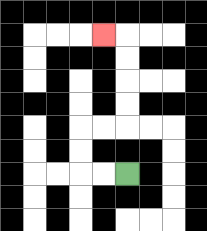{'start': '[5, 7]', 'end': '[4, 1]', 'path_directions': 'L,L,U,U,R,R,U,U,U,U,L', 'path_coordinates': '[[5, 7], [4, 7], [3, 7], [3, 6], [3, 5], [4, 5], [5, 5], [5, 4], [5, 3], [5, 2], [5, 1], [4, 1]]'}